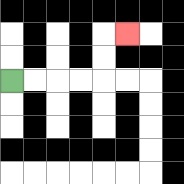{'start': '[0, 3]', 'end': '[5, 1]', 'path_directions': 'R,R,R,R,U,U,R', 'path_coordinates': '[[0, 3], [1, 3], [2, 3], [3, 3], [4, 3], [4, 2], [4, 1], [5, 1]]'}